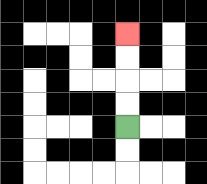{'start': '[5, 5]', 'end': '[5, 1]', 'path_directions': 'U,U,U,U', 'path_coordinates': '[[5, 5], [5, 4], [5, 3], [5, 2], [5, 1]]'}